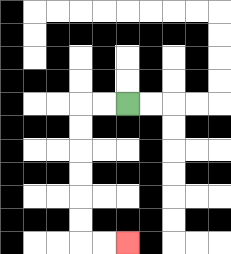{'start': '[5, 4]', 'end': '[5, 10]', 'path_directions': 'L,L,D,D,D,D,D,D,R,R', 'path_coordinates': '[[5, 4], [4, 4], [3, 4], [3, 5], [3, 6], [3, 7], [3, 8], [3, 9], [3, 10], [4, 10], [5, 10]]'}